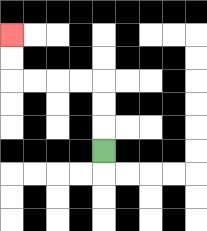{'start': '[4, 6]', 'end': '[0, 1]', 'path_directions': 'U,U,U,L,L,L,L,U,U', 'path_coordinates': '[[4, 6], [4, 5], [4, 4], [4, 3], [3, 3], [2, 3], [1, 3], [0, 3], [0, 2], [0, 1]]'}